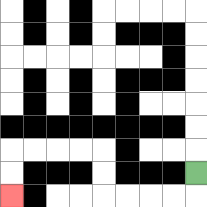{'start': '[8, 7]', 'end': '[0, 8]', 'path_directions': 'D,L,L,L,L,U,U,L,L,L,L,D,D', 'path_coordinates': '[[8, 7], [8, 8], [7, 8], [6, 8], [5, 8], [4, 8], [4, 7], [4, 6], [3, 6], [2, 6], [1, 6], [0, 6], [0, 7], [0, 8]]'}